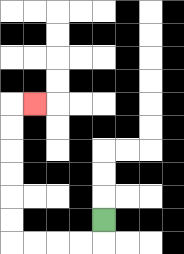{'start': '[4, 9]', 'end': '[1, 4]', 'path_directions': 'D,L,L,L,L,U,U,U,U,U,U,R', 'path_coordinates': '[[4, 9], [4, 10], [3, 10], [2, 10], [1, 10], [0, 10], [0, 9], [0, 8], [0, 7], [0, 6], [0, 5], [0, 4], [1, 4]]'}